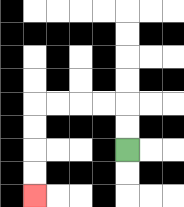{'start': '[5, 6]', 'end': '[1, 8]', 'path_directions': 'U,U,L,L,L,L,D,D,D,D', 'path_coordinates': '[[5, 6], [5, 5], [5, 4], [4, 4], [3, 4], [2, 4], [1, 4], [1, 5], [1, 6], [1, 7], [1, 8]]'}